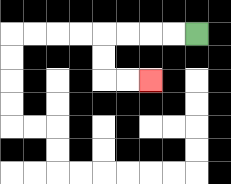{'start': '[8, 1]', 'end': '[6, 3]', 'path_directions': 'L,L,L,L,D,D,R,R', 'path_coordinates': '[[8, 1], [7, 1], [6, 1], [5, 1], [4, 1], [4, 2], [4, 3], [5, 3], [6, 3]]'}